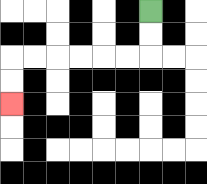{'start': '[6, 0]', 'end': '[0, 4]', 'path_directions': 'D,D,L,L,L,L,L,L,D,D', 'path_coordinates': '[[6, 0], [6, 1], [6, 2], [5, 2], [4, 2], [3, 2], [2, 2], [1, 2], [0, 2], [0, 3], [0, 4]]'}